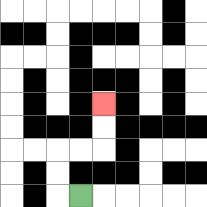{'start': '[3, 8]', 'end': '[4, 4]', 'path_directions': 'L,U,U,R,R,U,U', 'path_coordinates': '[[3, 8], [2, 8], [2, 7], [2, 6], [3, 6], [4, 6], [4, 5], [4, 4]]'}